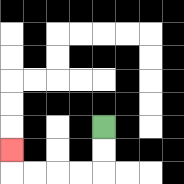{'start': '[4, 5]', 'end': '[0, 6]', 'path_directions': 'D,D,L,L,L,L,U', 'path_coordinates': '[[4, 5], [4, 6], [4, 7], [3, 7], [2, 7], [1, 7], [0, 7], [0, 6]]'}